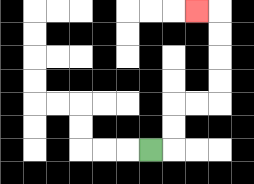{'start': '[6, 6]', 'end': '[8, 0]', 'path_directions': 'R,U,U,R,R,U,U,U,U,L', 'path_coordinates': '[[6, 6], [7, 6], [7, 5], [7, 4], [8, 4], [9, 4], [9, 3], [9, 2], [9, 1], [9, 0], [8, 0]]'}